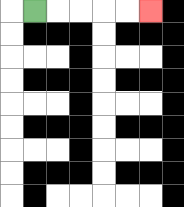{'start': '[1, 0]', 'end': '[6, 0]', 'path_directions': 'R,R,R,R,R', 'path_coordinates': '[[1, 0], [2, 0], [3, 0], [4, 0], [5, 0], [6, 0]]'}